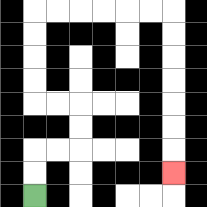{'start': '[1, 8]', 'end': '[7, 7]', 'path_directions': 'U,U,R,R,U,U,L,L,U,U,U,U,R,R,R,R,R,R,D,D,D,D,D,D,D', 'path_coordinates': '[[1, 8], [1, 7], [1, 6], [2, 6], [3, 6], [3, 5], [3, 4], [2, 4], [1, 4], [1, 3], [1, 2], [1, 1], [1, 0], [2, 0], [3, 0], [4, 0], [5, 0], [6, 0], [7, 0], [7, 1], [7, 2], [7, 3], [7, 4], [7, 5], [7, 6], [7, 7]]'}